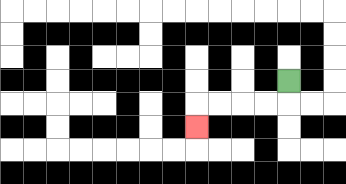{'start': '[12, 3]', 'end': '[8, 5]', 'path_directions': 'D,L,L,L,L,D', 'path_coordinates': '[[12, 3], [12, 4], [11, 4], [10, 4], [9, 4], [8, 4], [8, 5]]'}